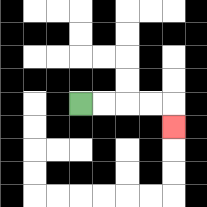{'start': '[3, 4]', 'end': '[7, 5]', 'path_directions': 'R,R,R,R,D', 'path_coordinates': '[[3, 4], [4, 4], [5, 4], [6, 4], [7, 4], [7, 5]]'}